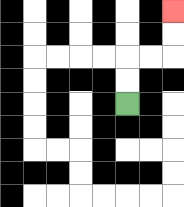{'start': '[5, 4]', 'end': '[7, 0]', 'path_directions': 'U,U,R,R,U,U', 'path_coordinates': '[[5, 4], [5, 3], [5, 2], [6, 2], [7, 2], [7, 1], [7, 0]]'}